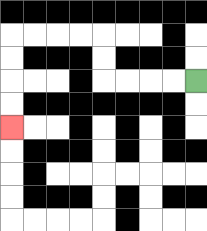{'start': '[8, 3]', 'end': '[0, 5]', 'path_directions': 'L,L,L,L,U,U,L,L,L,L,D,D,D,D', 'path_coordinates': '[[8, 3], [7, 3], [6, 3], [5, 3], [4, 3], [4, 2], [4, 1], [3, 1], [2, 1], [1, 1], [0, 1], [0, 2], [0, 3], [0, 4], [0, 5]]'}